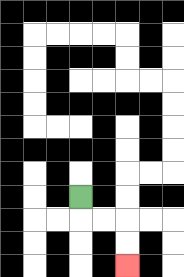{'start': '[3, 8]', 'end': '[5, 11]', 'path_directions': 'D,R,R,D,D', 'path_coordinates': '[[3, 8], [3, 9], [4, 9], [5, 9], [5, 10], [5, 11]]'}